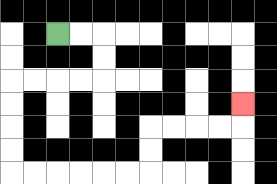{'start': '[2, 1]', 'end': '[10, 4]', 'path_directions': 'R,R,D,D,L,L,L,L,D,D,D,D,R,R,R,R,R,R,U,U,R,R,R,R,U', 'path_coordinates': '[[2, 1], [3, 1], [4, 1], [4, 2], [4, 3], [3, 3], [2, 3], [1, 3], [0, 3], [0, 4], [0, 5], [0, 6], [0, 7], [1, 7], [2, 7], [3, 7], [4, 7], [5, 7], [6, 7], [6, 6], [6, 5], [7, 5], [8, 5], [9, 5], [10, 5], [10, 4]]'}